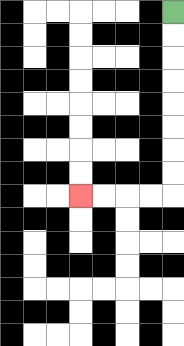{'start': '[7, 0]', 'end': '[3, 8]', 'path_directions': 'D,D,D,D,D,D,D,D,L,L,L,L', 'path_coordinates': '[[7, 0], [7, 1], [7, 2], [7, 3], [7, 4], [7, 5], [7, 6], [7, 7], [7, 8], [6, 8], [5, 8], [4, 8], [3, 8]]'}